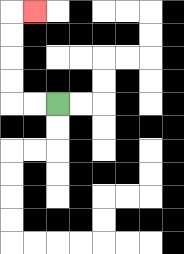{'start': '[2, 4]', 'end': '[1, 0]', 'path_directions': 'L,L,U,U,U,U,R', 'path_coordinates': '[[2, 4], [1, 4], [0, 4], [0, 3], [0, 2], [0, 1], [0, 0], [1, 0]]'}